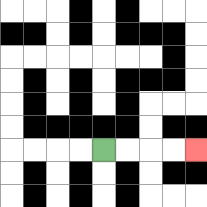{'start': '[4, 6]', 'end': '[8, 6]', 'path_directions': 'R,R,R,R', 'path_coordinates': '[[4, 6], [5, 6], [6, 6], [7, 6], [8, 6]]'}